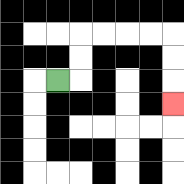{'start': '[2, 3]', 'end': '[7, 4]', 'path_directions': 'R,U,U,R,R,R,R,D,D,D', 'path_coordinates': '[[2, 3], [3, 3], [3, 2], [3, 1], [4, 1], [5, 1], [6, 1], [7, 1], [7, 2], [7, 3], [7, 4]]'}